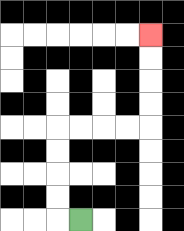{'start': '[3, 9]', 'end': '[6, 1]', 'path_directions': 'L,U,U,U,U,R,R,R,R,U,U,U,U', 'path_coordinates': '[[3, 9], [2, 9], [2, 8], [2, 7], [2, 6], [2, 5], [3, 5], [4, 5], [5, 5], [6, 5], [6, 4], [6, 3], [6, 2], [6, 1]]'}